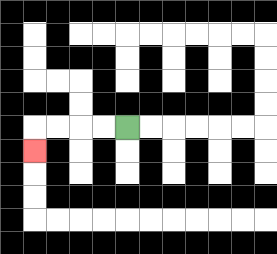{'start': '[5, 5]', 'end': '[1, 6]', 'path_directions': 'L,L,L,L,D', 'path_coordinates': '[[5, 5], [4, 5], [3, 5], [2, 5], [1, 5], [1, 6]]'}